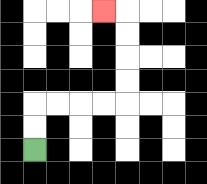{'start': '[1, 6]', 'end': '[4, 0]', 'path_directions': 'U,U,R,R,R,R,U,U,U,U,L', 'path_coordinates': '[[1, 6], [1, 5], [1, 4], [2, 4], [3, 4], [4, 4], [5, 4], [5, 3], [5, 2], [5, 1], [5, 0], [4, 0]]'}